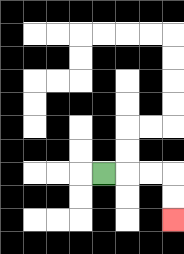{'start': '[4, 7]', 'end': '[7, 9]', 'path_directions': 'R,R,R,D,D', 'path_coordinates': '[[4, 7], [5, 7], [6, 7], [7, 7], [7, 8], [7, 9]]'}